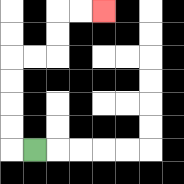{'start': '[1, 6]', 'end': '[4, 0]', 'path_directions': 'L,U,U,U,U,R,R,U,U,R,R', 'path_coordinates': '[[1, 6], [0, 6], [0, 5], [0, 4], [0, 3], [0, 2], [1, 2], [2, 2], [2, 1], [2, 0], [3, 0], [4, 0]]'}